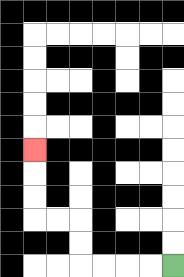{'start': '[7, 11]', 'end': '[1, 6]', 'path_directions': 'L,L,L,L,U,U,L,L,U,U,U', 'path_coordinates': '[[7, 11], [6, 11], [5, 11], [4, 11], [3, 11], [3, 10], [3, 9], [2, 9], [1, 9], [1, 8], [1, 7], [1, 6]]'}